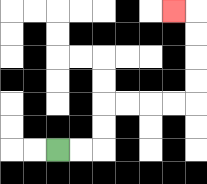{'start': '[2, 6]', 'end': '[7, 0]', 'path_directions': 'R,R,U,U,R,R,R,R,U,U,U,U,L', 'path_coordinates': '[[2, 6], [3, 6], [4, 6], [4, 5], [4, 4], [5, 4], [6, 4], [7, 4], [8, 4], [8, 3], [8, 2], [8, 1], [8, 0], [7, 0]]'}